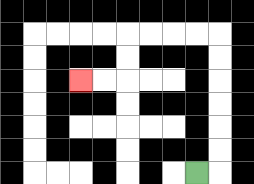{'start': '[8, 7]', 'end': '[3, 3]', 'path_directions': 'R,U,U,U,U,U,U,L,L,L,L,D,D,L,L', 'path_coordinates': '[[8, 7], [9, 7], [9, 6], [9, 5], [9, 4], [9, 3], [9, 2], [9, 1], [8, 1], [7, 1], [6, 1], [5, 1], [5, 2], [5, 3], [4, 3], [3, 3]]'}